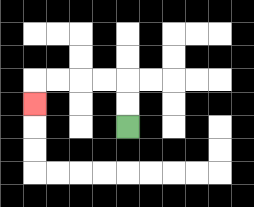{'start': '[5, 5]', 'end': '[1, 4]', 'path_directions': 'U,U,L,L,L,L,D', 'path_coordinates': '[[5, 5], [5, 4], [5, 3], [4, 3], [3, 3], [2, 3], [1, 3], [1, 4]]'}